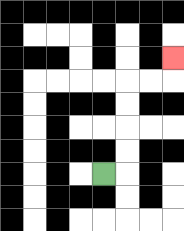{'start': '[4, 7]', 'end': '[7, 2]', 'path_directions': 'R,U,U,U,U,R,R,U', 'path_coordinates': '[[4, 7], [5, 7], [5, 6], [5, 5], [5, 4], [5, 3], [6, 3], [7, 3], [7, 2]]'}